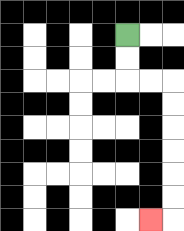{'start': '[5, 1]', 'end': '[6, 9]', 'path_directions': 'D,D,R,R,D,D,D,D,D,D,L', 'path_coordinates': '[[5, 1], [5, 2], [5, 3], [6, 3], [7, 3], [7, 4], [7, 5], [7, 6], [7, 7], [7, 8], [7, 9], [6, 9]]'}